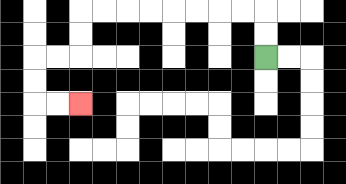{'start': '[11, 2]', 'end': '[3, 4]', 'path_directions': 'U,U,L,L,L,L,L,L,L,L,D,D,L,L,D,D,R,R', 'path_coordinates': '[[11, 2], [11, 1], [11, 0], [10, 0], [9, 0], [8, 0], [7, 0], [6, 0], [5, 0], [4, 0], [3, 0], [3, 1], [3, 2], [2, 2], [1, 2], [1, 3], [1, 4], [2, 4], [3, 4]]'}